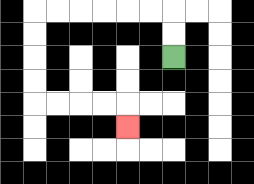{'start': '[7, 2]', 'end': '[5, 5]', 'path_directions': 'U,U,L,L,L,L,L,L,D,D,D,D,R,R,R,R,D', 'path_coordinates': '[[7, 2], [7, 1], [7, 0], [6, 0], [5, 0], [4, 0], [3, 0], [2, 0], [1, 0], [1, 1], [1, 2], [1, 3], [1, 4], [2, 4], [3, 4], [4, 4], [5, 4], [5, 5]]'}